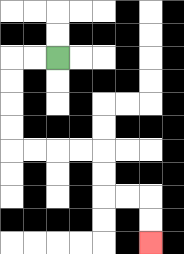{'start': '[2, 2]', 'end': '[6, 10]', 'path_directions': 'L,L,D,D,D,D,R,R,R,R,D,D,R,R,D,D', 'path_coordinates': '[[2, 2], [1, 2], [0, 2], [0, 3], [0, 4], [0, 5], [0, 6], [1, 6], [2, 6], [3, 6], [4, 6], [4, 7], [4, 8], [5, 8], [6, 8], [6, 9], [6, 10]]'}